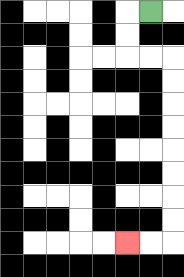{'start': '[6, 0]', 'end': '[5, 10]', 'path_directions': 'L,D,D,R,R,D,D,D,D,D,D,D,D,L,L', 'path_coordinates': '[[6, 0], [5, 0], [5, 1], [5, 2], [6, 2], [7, 2], [7, 3], [7, 4], [7, 5], [7, 6], [7, 7], [7, 8], [7, 9], [7, 10], [6, 10], [5, 10]]'}